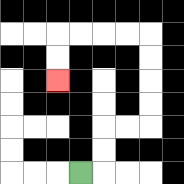{'start': '[3, 7]', 'end': '[2, 3]', 'path_directions': 'R,U,U,R,R,U,U,U,U,L,L,L,L,D,D', 'path_coordinates': '[[3, 7], [4, 7], [4, 6], [4, 5], [5, 5], [6, 5], [6, 4], [6, 3], [6, 2], [6, 1], [5, 1], [4, 1], [3, 1], [2, 1], [2, 2], [2, 3]]'}